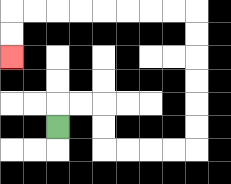{'start': '[2, 5]', 'end': '[0, 2]', 'path_directions': 'U,R,R,D,D,R,R,R,R,U,U,U,U,U,U,L,L,L,L,L,L,L,L,D,D', 'path_coordinates': '[[2, 5], [2, 4], [3, 4], [4, 4], [4, 5], [4, 6], [5, 6], [6, 6], [7, 6], [8, 6], [8, 5], [8, 4], [8, 3], [8, 2], [8, 1], [8, 0], [7, 0], [6, 0], [5, 0], [4, 0], [3, 0], [2, 0], [1, 0], [0, 0], [0, 1], [0, 2]]'}